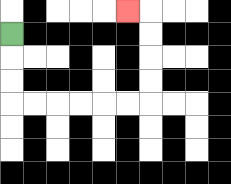{'start': '[0, 1]', 'end': '[5, 0]', 'path_directions': 'D,D,D,R,R,R,R,R,R,U,U,U,U,L', 'path_coordinates': '[[0, 1], [0, 2], [0, 3], [0, 4], [1, 4], [2, 4], [3, 4], [4, 4], [5, 4], [6, 4], [6, 3], [6, 2], [6, 1], [6, 0], [5, 0]]'}